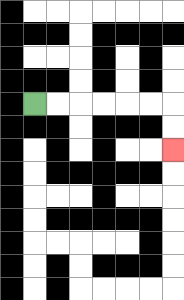{'start': '[1, 4]', 'end': '[7, 6]', 'path_directions': 'R,R,R,R,R,R,D,D', 'path_coordinates': '[[1, 4], [2, 4], [3, 4], [4, 4], [5, 4], [6, 4], [7, 4], [7, 5], [7, 6]]'}